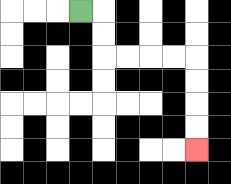{'start': '[3, 0]', 'end': '[8, 6]', 'path_directions': 'R,D,D,R,R,R,R,D,D,D,D', 'path_coordinates': '[[3, 0], [4, 0], [4, 1], [4, 2], [5, 2], [6, 2], [7, 2], [8, 2], [8, 3], [8, 4], [8, 5], [8, 6]]'}